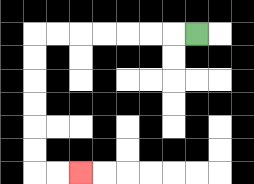{'start': '[8, 1]', 'end': '[3, 7]', 'path_directions': 'L,L,L,L,L,L,L,D,D,D,D,D,D,R,R', 'path_coordinates': '[[8, 1], [7, 1], [6, 1], [5, 1], [4, 1], [3, 1], [2, 1], [1, 1], [1, 2], [1, 3], [1, 4], [1, 5], [1, 6], [1, 7], [2, 7], [3, 7]]'}